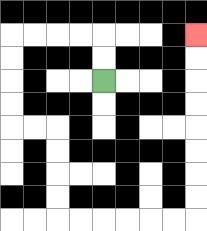{'start': '[4, 3]', 'end': '[8, 1]', 'path_directions': 'U,U,L,L,L,L,D,D,D,D,R,R,D,D,D,D,R,R,R,R,R,R,U,U,U,U,U,U,U,U', 'path_coordinates': '[[4, 3], [4, 2], [4, 1], [3, 1], [2, 1], [1, 1], [0, 1], [0, 2], [0, 3], [0, 4], [0, 5], [1, 5], [2, 5], [2, 6], [2, 7], [2, 8], [2, 9], [3, 9], [4, 9], [5, 9], [6, 9], [7, 9], [8, 9], [8, 8], [8, 7], [8, 6], [8, 5], [8, 4], [8, 3], [8, 2], [8, 1]]'}